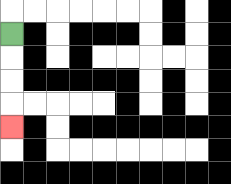{'start': '[0, 1]', 'end': '[0, 5]', 'path_directions': 'D,D,D,D', 'path_coordinates': '[[0, 1], [0, 2], [0, 3], [0, 4], [0, 5]]'}